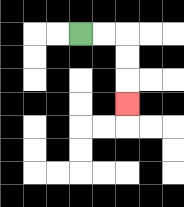{'start': '[3, 1]', 'end': '[5, 4]', 'path_directions': 'R,R,D,D,D', 'path_coordinates': '[[3, 1], [4, 1], [5, 1], [5, 2], [5, 3], [5, 4]]'}